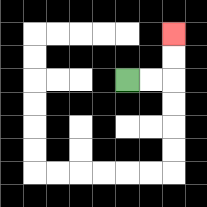{'start': '[5, 3]', 'end': '[7, 1]', 'path_directions': 'R,R,U,U', 'path_coordinates': '[[5, 3], [6, 3], [7, 3], [7, 2], [7, 1]]'}